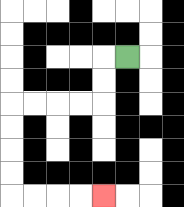{'start': '[5, 2]', 'end': '[4, 8]', 'path_directions': 'L,D,D,L,L,L,L,D,D,D,D,R,R,R,R', 'path_coordinates': '[[5, 2], [4, 2], [4, 3], [4, 4], [3, 4], [2, 4], [1, 4], [0, 4], [0, 5], [0, 6], [0, 7], [0, 8], [1, 8], [2, 8], [3, 8], [4, 8]]'}